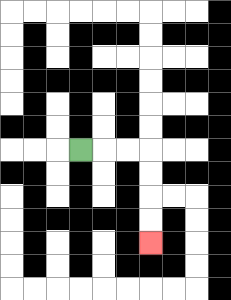{'start': '[3, 6]', 'end': '[6, 10]', 'path_directions': 'R,R,R,D,D,D,D', 'path_coordinates': '[[3, 6], [4, 6], [5, 6], [6, 6], [6, 7], [6, 8], [6, 9], [6, 10]]'}